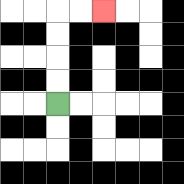{'start': '[2, 4]', 'end': '[4, 0]', 'path_directions': 'U,U,U,U,R,R', 'path_coordinates': '[[2, 4], [2, 3], [2, 2], [2, 1], [2, 0], [3, 0], [4, 0]]'}